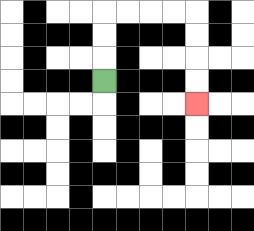{'start': '[4, 3]', 'end': '[8, 4]', 'path_directions': 'U,U,U,R,R,R,R,D,D,D,D', 'path_coordinates': '[[4, 3], [4, 2], [4, 1], [4, 0], [5, 0], [6, 0], [7, 0], [8, 0], [8, 1], [8, 2], [8, 3], [8, 4]]'}